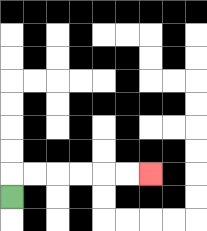{'start': '[0, 8]', 'end': '[6, 7]', 'path_directions': 'U,R,R,R,R,R,R', 'path_coordinates': '[[0, 8], [0, 7], [1, 7], [2, 7], [3, 7], [4, 7], [5, 7], [6, 7]]'}